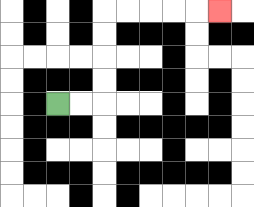{'start': '[2, 4]', 'end': '[9, 0]', 'path_directions': 'R,R,U,U,U,U,R,R,R,R,R', 'path_coordinates': '[[2, 4], [3, 4], [4, 4], [4, 3], [4, 2], [4, 1], [4, 0], [5, 0], [6, 0], [7, 0], [8, 0], [9, 0]]'}